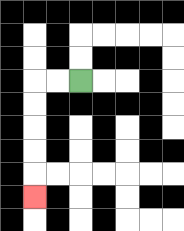{'start': '[3, 3]', 'end': '[1, 8]', 'path_directions': 'L,L,D,D,D,D,D', 'path_coordinates': '[[3, 3], [2, 3], [1, 3], [1, 4], [1, 5], [1, 6], [1, 7], [1, 8]]'}